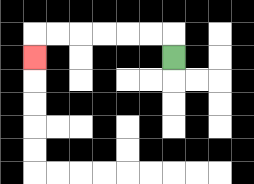{'start': '[7, 2]', 'end': '[1, 2]', 'path_directions': 'U,L,L,L,L,L,L,D', 'path_coordinates': '[[7, 2], [7, 1], [6, 1], [5, 1], [4, 1], [3, 1], [2, 1], [1, 1], [1, 2]]'}